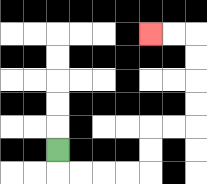{'start': '[2, 6]', 'end': '[6, 1]', 'path_directions': 'D,R,R,R,R,U,U,R,R,U,U,U,U,L,L', 'path_coordinates': '[[2, 6], [2, 7], [3, 7], [4, 7], [5, 7], [6, 7], [6, 6], [6, 5], [7, 5], [8, 5], [8, 4], [8, 3], [8, 2], [8, 1], [7, 1], [6, 1]]'}